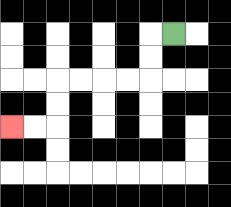{'start': '[7, 1]', 'end': '[0, 5]', 'path_directions': 'L,D,D,L,L,L,L,D,D,L,L', 'path_coordinates': '[[7, 1], [6, 1], [6, 2], [6, 3], [5, 3], [4, 3], [3, 3], [2, 3], [2, 4], [2, 5], [1, 5], [0, 5]]'}